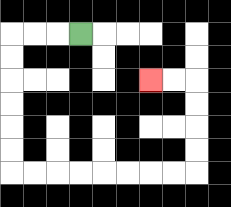{'start': '[3, 1]', 'end': '[6, 3]', 'path_directions': 'L,L,L,D,D,D,D,D,D,R,R,R,R,R,R,R,R,U,U,U,U,L,L', 'path_coordinates': '[[3, 1], [2, 1], [1, 1], [0, 1], [0, 2], [0, 3], [0, 4], [0, 5], [0, 6], [0, 7], [1, 7], [2, 7], [3, 7], [4, 7], [5, 7], [6, 7], [7, 7], [8, 7], [8, 6], [8, 5], [8, 4], [8, 3], [7, 3], [6, 3]]'}